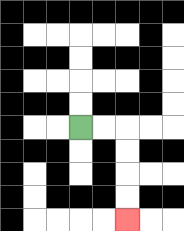{'start': '[3, 5]', 'end': '[5, 9]', 'path_directions': 'R,R,D,D,D,D', 'path_coordinates': '[[3, 5], [4, 5], [5, 5], [5, 6], [5, 7], [5, 8], [5, 9]]'}